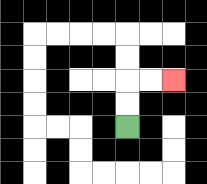{'start': '[5, 5]', 'end': '[7, 3]', 'path_directions': 'U,U,R,R', 'path_coordinates': '[[5, 5], [5, 4], [5, 3], [6, 3], [7, 3]]'}